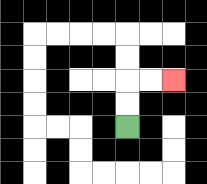{'start': '[5, 5]', 'end': '[7, 3]', 'path_directions': 'U,U,R,R', 'path_coordinates': '[[5, 5], [5, 4], [5, 3], [6, 3], [7, 3]]'}